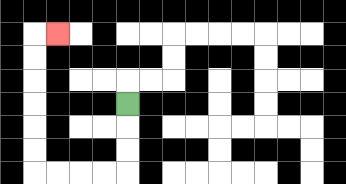{'start': '[5, 4]', 'end': '[2, 1]', 'path_directions': 'D,D,D,L,L,L,L,U,U,U,U,U,U,R', 'path_coordinates': '[[5, 4], [5, 5], [5, 6], [5, 7], [4, 7], [3, 7], [2, 7], [1, 7], [1, 6], [1, 5], [1, 4], [1, 3], [1, 2], [1, 1], [2, 1]]'}